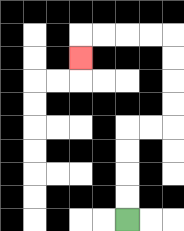{'start': '[5, 9]', 'end': '[3, 2]', 'path_directions': 'U,U,U,U,R,R,U,U,U,U,L,L,L,L,D', 'path_coordinates': '[[5, 9], [5, 8], [5, 7], [5, 6], [5, 5], [6, 5], [7, 5], [7, 4], [7, 3], [7, 2], [7, 1], [6, 1], [5, 1], [4, 1], [3, 1], [3, 2]]'}